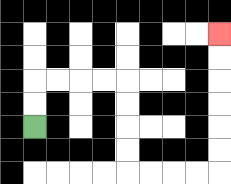{'start': '[1, 5]', 'end': '[9, 1]', 'path_directions': 'U,U,R,R,R,R,D,D,D,D,R,R,R,R,U,U,U,U,U,U', 'path_coordinates': '[[1, 5], [1, 4], [1, 3], [2, 3], [3, 3], [4, 3], [5, 3], [5, 4], [5, 5], [5, 6], [5, 7], [6, 7], [7, 7], [8, 7], [9, 7], [9, 6], [9, 5], [9, 4], [9, 3], [9, 2], [9, 1]]'}